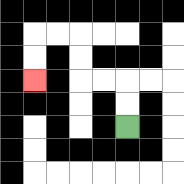{'start': '[5, 5]', 'end': '[1, 3]', 'path_directions': 'U,U,L,L,U,U,L,L,D,D', 'path_coordinates': '[[5, 5], [5, 4], [5, 3], [4, 3], [3, 3], [3, 2], [3, 1], [2, 1], [1, 1], [1, 2], [1, 3]]'}